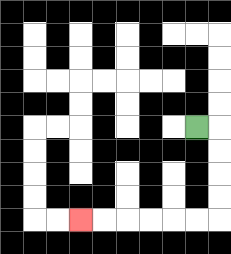{'start': '[8, 5]', 'end': '[3, 9]', 'path_directions': 'R,D,D,D,D,L,L,L,L,L,L', 'path_coordinates': '[[8, 5], [9, 5], [9, 6], [9, 7], [9, 8], [9, 9], [8, 9], [7, 9], [6, 9], [5, 9], [4, 9], [3, 9]]'}